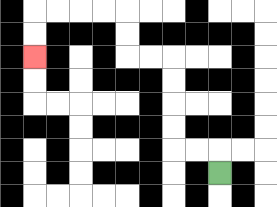{'start': '[9, 7]', 'end': '[1, 2]', 'path_directions': 'U,L,L,U,U,U,U,L,L,U,U,L,L,L,L,D,D', 'path_coordinates': '[[9, 7], [9, 6], [8, 6], [7, 6], [7, 5], [7, 4], [7, 3], [7, 2], [6, 2], [5, 2], [5, 1], [5, 0], [4, 0], [3, 0], [2, 0], [1, 0], [1, 1], [1, 2]]'}